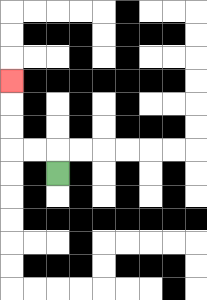{'start': '[2, 7]', 'end': '[0, 3]', 'path_directions': 'U,L,L,U,U,U', 'path_coordinates': '[[2, 7], [2, 6], [1, 6], [0, 6], [0, 5], [0, 4], [0, 3]]'}